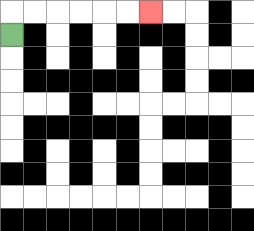{'start': '[0, 1]', 'end': '[6, 0]', 'path_directions': 'U,R,R,R,R,R,R', 'path_coordinates': '[[0, 1], [0, 0], [1, 0], [2, 0], [3, 0], [4, 0], [5, 0], [6, 0]]'}